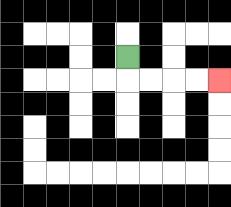{'start': '[5, 2]', 'end': '[9, 3]', 'path_directions': 'D,R,R,R,R', 'path_coordinates': '[[5, 2], [5, 3], [6, 3], [7, 3], [8, 3], [9, 3]]'}